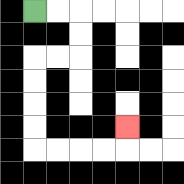{'start': '[1, 0]', 'end': '[5, 5]', 'path_directions': 'R,R,D,D,L,L,D,D,D,D,R,R,R,R,U', 'path_coordinates': '[[1, 0], [2, 0], [3, 0], [3, 1], [3, 2], [2, 2], [1, 2], [1, 3], [1, 4], [1, 5], [1, 6], [2, 6], [3, 6], [4, 6], [5, 6], [5, 5]]'}